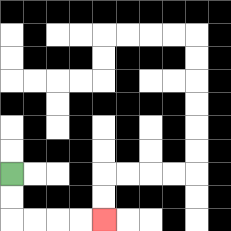{'start': '[0, 7]', 'end': '[4, 9]', 'path_directions': 'D,D,R,R,R,R', 'path_coordinates': '[[0, 7], [0, 8], [0, 9], [1, 9], [2, 9], [3, 9], [4, 9]]'}